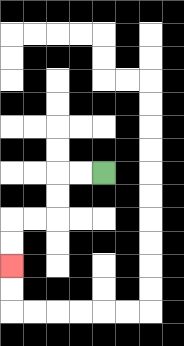{'start': '[4, 7]', 'end': '[0, 11]', 'path_directions': 'L,L,D,D,L,L,D,D', 'path_coordinates': '[[4, 7], [3, 7], [2, 7], [2, 8], [2, 9], [1, 9], [0, 9], [0, 10], [0, 11]]'}